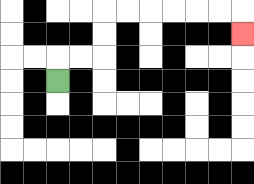{'start': '[2, 3]', 'end': '[10, 1]', 'path_directions': 'U,R,R,U,U,R,R,R,R,R,R,D', 'path_coordinates': '[[2, 3], [2, 2], [3, 2], [4, 2], [4, 1], [4, 0], [5, 0], [6, 0], [7, 0], [8, 0], [9, 0], [10, 0], [10, 1]]'}